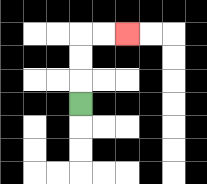{'start': '[3, 4]', 'end': '[5, 1]', 'path_directions': 'U,U,U,R,R', 'path_coordinates': '[[3, 4], [3, 3], [3, 2], [3, 1], [4, 1], [5, 1]]'}